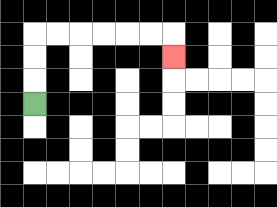{'start': '[1, 4]', 'end': '[7, 2]', 'path_directions': 'U,U,U,R,R,R,R,R,R,D', 'path_coordinates': '[[1, 4], [1, 3], [1, 2], [1, 1], [2, 1], [3, 1], [4, 1], [5, 1], [6, 1], [7, 1], [7, 2]]'}